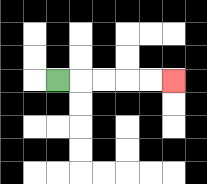{'start': '[2, 3]', 'end': '[7, 3]', 'path_directions': 'R,R,R,R,R', 'path_coordinates': '[[2, 3], [3, 3], [4, 3], [5, 3], [6, 3], [7, 3]]'}